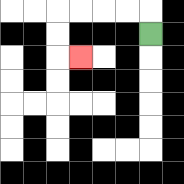{'start': '[6, 1]', 'end': '[3, 2]', 'path_directions': 'U,L,L,L,L,D,D,R', 'path_coordinates': '[[6, 1], [6, 0], [5, 0], [4, 0], [3, 0], [2, 0], [2, 1], [2, 2], [3, 2]]'}